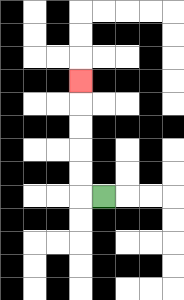{'start': '[4, 8]', 'end': '[3, 3]', 'path_directions': 'L,U,U,U,U,U', 'path_coordinates': '[[4, 8], [3, 8], [3, 7], [3, 6], [3, 5], [3, 4], [3, 3]]'}